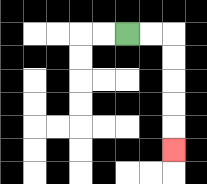{'start': '[5, 1]', 'end': '[7, 6]', 'path_directions': 'R,R,D,D,D,D,D', 'path_coordinates': '[[5, 1], [6, 1], [7, 1], [7, 2], [7, 3], [7, 4], [7, 5], [7, 6]]'}